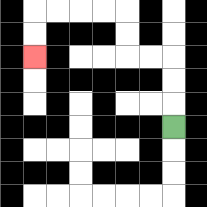{'start': '[7, 5]', 'end': '[1, 2]', 'path_directions': 'U,U,U,L,L,U,U,L,L,L,L,D,D', 'path_coordinates': '[[7, 5], [7, 4], [7, 3], [7, 2], [6, 2], [5, 2], [5, 1], [5, 0], [4, 0], [3, 0], [2, 0], [1, 0], [1, 1], [1, 2]]'}